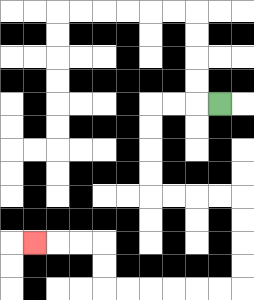{'start': '[9, 4]', 'end': '[1, 10]', 'path_directions': 'L,L,L,D,D,D,D,R,R,R,R,D,D,D,D,L,L,L,L,L,L,U,U,L,L,L', 'path_coordinates': '[[9, 4], [8, 4], [7, 4], [6, 4], [6, 5], [6, 6], [6, 7], [6, 8], [7, 8], [8, 8], [9, 8], [10, 8], [10, 9], [10, 10], [10, 11], [10, 12], [9, 12], [8, 12], [7, 12], [6, 12], [5, 12], [4, 12], [4, 11], [4, 10], [3, 10], [2, 10], [1, 10]]'}